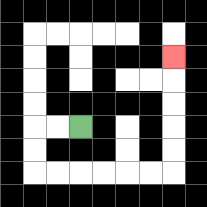{'start': '[3, 5]', 'end': '[7, 2]', 'path_directions': 'L,L,D,D,R,R,R,R,R,R,U,U,U,U,U', 'path_coordinates': '[[3, 5], [2, 5], [1, 5], [1, 6], [1, 7], [2, 7], [3, 7], [4, 7], [5, 7], [6, 7], [7, 7], [7, 6], [7, 5], [7, 4], [7, 3], [7, 2]]'}